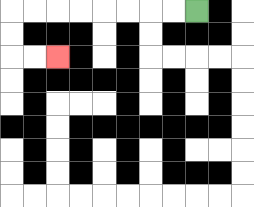{'start': '[8, 0]', 'end': '[2, 2]', 'path_directions': 'L,L,L,L,L,L,L,L,D,D,R,R', 'path_coordinates': '[[8, 0], [7, 0], [6, 0], [5, 0], [4, 0], [3, 0], [2, 0], [1, 0], [0, 0], [0, 1], [0, 2], [1, 2], [2, 2]]'}